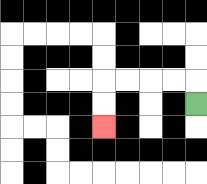{'start': '[8, 4]', 'end': '[4, 5]', 'path_directions': 'U,L,L,L,L,D,D', 'path_coordinates': '[[8, 4], [8, 3], [7, 3], [6, 3], [5, 3], [4, 3], [4, 4], [4, 5]]'}